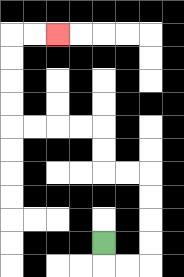{'start': '[4, 10]', 'end': '[2, 1]', 'path_directions': 'D,R,R,U,U,U,U,L,L,U,U,L,L,L,L,U,U,U,U,R,R', 'path_coordinates': '[[4, 10], [4, 11], [5, 11], [6, 11], [6, 10], [6, 9], [6, 8], [6, 7], [5, 7], [4, 7], [4, 6], [4, 5], [3, 5], [2, 5], [1, 5], [0, 5], [0, 4], [0, 3], [0, 2], [0, 1], [1, 1], [2, 1]]'}